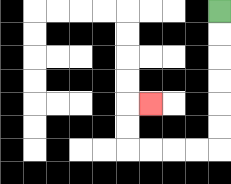{'start': '[9, 0]', 'end': '[6, 4]', 'path_directions': 'D,D,D,D,D,D,L,L,L,L,U,U,R', 'path_coordinates': '[[9, 0], [9, 1], [9, 2], [9, 3], [9, 4], [9, 5], [9, 6], [8, 6], [7, 6], [6, 6], [5, 6], [5, 5], [5, 4], [6, 4]]'}